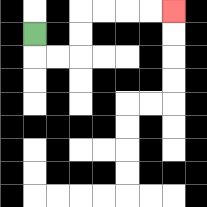{'start': '[1, 1]', 'end': '[7, 0]', 'path_directions': 'D,R,R,U,U,R,R,R,R', 'path_coordinates': '[[1, 1], [1, 2], [2, 2], [3, 2], [3, 1], [3, 0], [4, 0], [5, 0], [6, 0], [7, 0]]'}